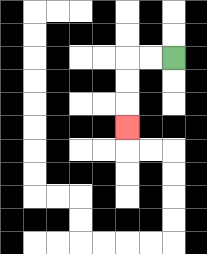{'start': '[7, 2]', 'end': '[5, 5]', 'path_directions': 'L,L,D,D,D', 'path_coordinates': '[[7, 2], [6, 2], [5, 2], [5, 3], [5, 4], [5, 5]]'}